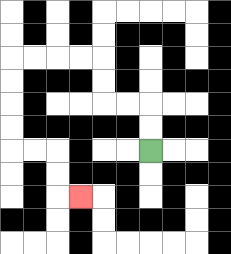{'start': '[6, 6]', 'end': '[3, 8]', 'path_directions': 'U,U,L,L,U,U,L,L,L,L,D,D,D,D,R,R,D,D,R', 'path_coordinates': '[[6, 6], [6, 5], [6, 4], [5, 4], [4, 4], [4, 3], [4, 2], [3, 2], [2, 2], [1, 2], [0, 2], [0, 3], [0, 4], [0, 5], [0, 6], [1, 6], [2, 6], [2, 7], [2, 8], [3, 8]]'}